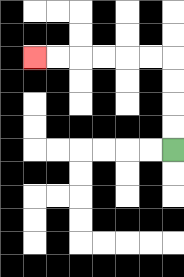{'start': '[7, 6]', 'end': '[1, 2]', 'path_directions': 'U,U,U,U,L,L,L,L,L,L', 'path_coordinates': '[[7, 6], [7, 5], [7, 4], [7, 3], [7, 2], [6, 2], [5, 2], [4, 2], [3, 2], [2, 2], [1, 2]]'}